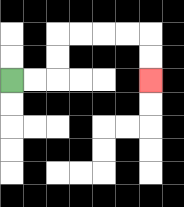{'start': '[0, 3]', 'end': '[6, 3]', 'path_directions': 'R,R,U,U,R,R,R,R,D,D', 'path_coordinates': '[[0, 3], [1, 3], [2, 3], [2, 2], [2, 1], [3, 1], [4, 1], [5, 1], [6, 1], [6, 2], [6, 3]]'}